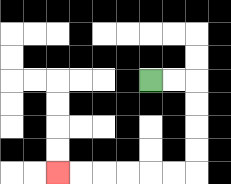{'start': '[6, 3]', 'end': '[2, 7]', 'path_directions': 'R,R,D,D,D,D,L,L,L,L,L,L', 'path_coordinates': '[[6, 3], [7, 3], [8, 3], [8, 4], [8, 5], [8, 6], [8, 7], [7, 7], [6, 7], [5, 7], [4, 7], [3, 7], [2, 7]]'}